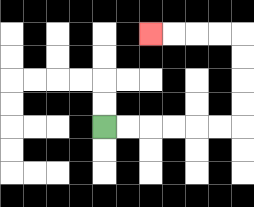{'start': '[4, 5]', 'end': '[6, 1]', 'path_directions': 'R,R,R,R,R,R,U,U,U,U,L,L,L,L', 'path_coordinates': '[[4, 5], [5, 5], [6, 5], [7, 5], [8, 5], [9, 5], [10, 5], [10, 4], [10, 3], [10, 2], [10, 1], [9, 1], [8, 1], [7, 1], [6, 1]]'}